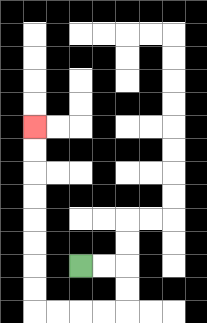{'start': '[3, 11]', 'end': '[1, 5]', 'path_directions': 'R,R,D,D,L,L,L,L,U,U,U,U,U,U,U,U', 'path_coordinates': '[[3, 11], [4, 11], [5, 11], [5, 12], [5, 13], [4, 13], [3, 13], [2, 13], [1, 13], [1, 12], [1, 11], [1, 10], [1, 9], [1, 8], [1, 7], [1, 6], [1, 5]]'}